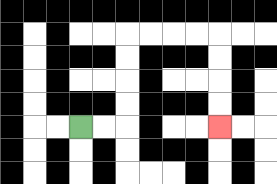{'start': '[3, 5]', 'end': '[9, 5]', 'path_directions': 'R,R,U,U,U,U,R,R,R,R,D,D,D,D', 'path_coordinates': '[[3, 5], [4, 5], [5, 5], [5, 4], [5, 3], [5, 2], [5, 1], [6, 1], [7, 1], [8, 1], [9, 1], [9, 2], [9, 3], [9, 4], [9, 5]]'}